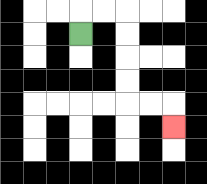{'start': '[3, 1]', 'end': '[7, 5]', 'path_directions': 'U,R,R,D,D,D,D,R,R,D', 'path_coordinates': '[[3, 1], [3, 0], [4, 0], [5, 0], [5, 1], [5, 2], [5, 3], [5, 4], [6, 4], [7, 4], [7, 5]]'}